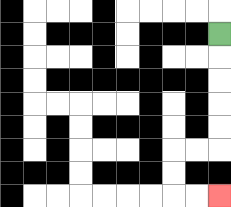{'start': '[9, 1]', 'end': '[9, 8]', 'path_directions': 'D,D,D,D,D,L,L,D,D,R,R', 'path_coordinates': '[[9, 1], [9, 2], [9, 3], [9, 4], [9, 5], [9, 6], [8, 6], [7, 6], [7, 7], [7, 8], [8, 8], [9, 8]]'}